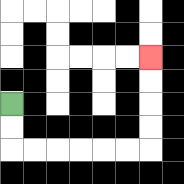{'start': '[0, 4]', 'end': '[6, 2]', 'path_directions': 'D,D,R,R,R,R,R,R,U,U,U,U', 'path_coordinates': '[[0, 4], [0, 5], [0, 6], [1, 6], [2, 6], [3, 6], [4, 6], [5, 6], [6, 6], [6, 5], [6, 4], [6, 3], [6, 2]]'}